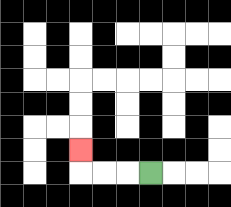{'start': '[6, 7]', 'end': '[3, 6]', 'path_directions': 'L,L,L,U', 'path_coordinates': '[[6, 7], [5, 7], [4, 7], [3, 7], [3, 6]]'}